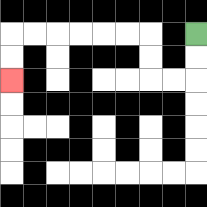{'start': '[8, 1]', 'end': '[0, 3]', 'path_directions': 'D,D,L,L,U,U,L,L,L,L,L,L,D,D', 'path_coordinates': '[[8, 1], [8, 2], [8, 3], [7, 3], [6, 3], [6, 2], [6, 1], [5, 1], [4, 1], [3, 1], [2, 1], [1, 1], [0, 1], [0, 2], [0, 3]]'}